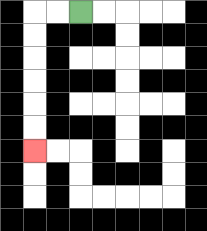{'start': '[3, 0]', 'end': '[1, 6]', 'path_directions': 'L,L,D,D,D,D,D,D', 'path_coordinates': '[[3, 0], [2, 0], [1, 0], [1, 1], [1, 2], [1, 3], [1, 4], [1, 5], [1, 6]]'}